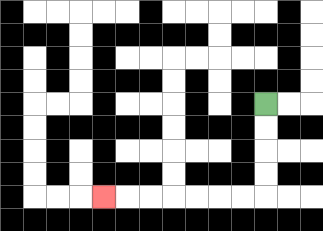{'start': '[11, 4]', 'end': '[4, 8]', 'path_directions': 'D,D,D,D,L,L,L,L,L,L,L', 'path_coordinates': '[[11, 4], [11, 5], [11, 6], [11, 7], [11, 8], [10, 8], [9, 8], [8, 8], [7, 8], [6, 8], [5, 8], [4, 8]]'}